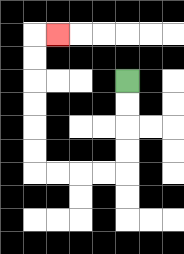{'start': '[5, 3]', 'end': '[2, 1]', 'path_directions': 'D,D,D,D,L,L,L,L,U,U,U,U,U,U,R', 'path_coordinates': '[[5, 3], [5, 4], [5, 5], [5, 6], [5, 7], [4, 7], [3, 7], [2, 7], [1, 7], [1, 6], [1, 5], [1, 4], [1, 3], [1, 2], [1, 1], [2, 1]]'}